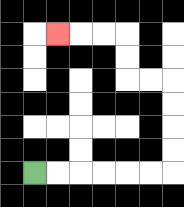{'start': '[1, 7]', 'end': '[2, 1]', 'path_directions': 'R,R,R,R,R,R,U,U,U,U,L,L,U,U,L,L,L', 'path_coordinates': '[[1, 7], [2, 7], [3, 7], [4, 7], [5, 7], [6, 7], [7, 7], [7, 6], [7, 5], [7, 4], [7, 3], [6, 3], [5, 3], [5, 2], [5, 1], [4, 1], [3, 1], [2, 1]]'}